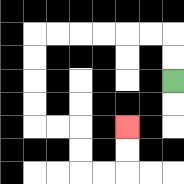{'start': '[7, 3]', 'end': '[5, 5]', 'path_directions': 'U,U,L,L,L,L,L,L,D,D,D,D,R,R,D,D,R,R,U,U', 'path_coordinates': '[[7, 3], [7, 2], [7, 1], [6, 1], [5, 1], [4, 1], [3, 1], [2, 1], [1, 1], [1, 2], [1, 3], [1, 4], [1, 5], [2, 5], [3, 5], [3, 6], [3, 7], [4, 7], [5, 7], [5, 6], [5, 5]]'}